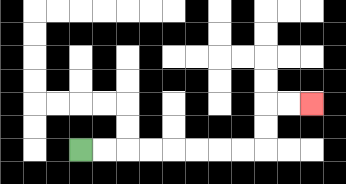{'start': '[3, 6]', 'end': '[13, 4]', 'path_directions': 'R,R,R,R,R,R,R,R,U,U,R,R', 'path_coordinates': '[[3, 6], [4, 6], [5, 6], [6, 6], [7, 6], [8, 6], [9, 6], [10, 6], [11, 6], [11, 5], [11, 4], [12, 4], [13, 4]]'}